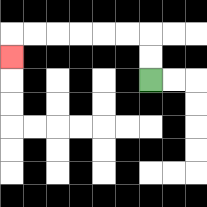{'start': '[6, 3]', 'end': '[0, 2]', 'path_directions': 'U,U,L,L,L,L,L,L,D', 'path_coordinates': '[[6, 3], [6, 2], [6, 1], [5, 1], [4, 1], [3, 1], [2, 1], [1, 1], [0, 1], [0, 2]]'}